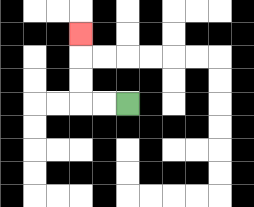{'start': '[5, 4]', 'end': '[3, 1]', 'path_directions': 'L,L,U,U,U', 'path_coordinates': '[[5, 4], [4, 4], [3, 4], [3, 3], [3, 2], [3, 1]]'}